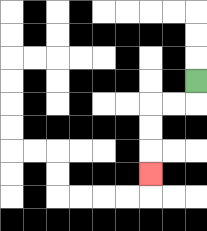{'start': '[8, 3]', 'end': '[6, 7]', 'path_directions': 'D,L,L,D,D,D', 'path_coordinates': '[[8, 3], [8, 4], [7, 4], [6, 4], [6, 5], [6, 6], [6, 7]]'}